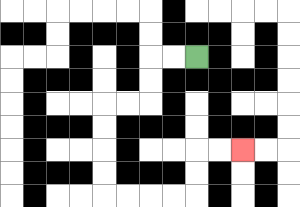{'start': '[8, 2]', 'end': '[10, 6]', 'path_directions': 'L,L,D,D,L,L,D,D,D,D,R,R,R,R,U,U,R,R', 'path_coordinates': '[[8, 2], [7, 2], [6, 2], [6, 3], [6, 4], [5, 4], [4, 4], [4, 5], [4, 6], [4, 7], [4, 8], [5, 8], [6, 8], [7, 8], [8, 8], [8, 7], [8, 6], [9, 6], [10, 6]]'}